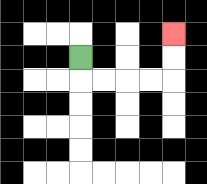{'start': '[3, 2]', 'end': '[7, 1]', 'path_directions': 'D,R,R,R,R,U,U', 'path_coordinates': '[[3, 2], [3, 3], [4, 3], [5, 3], [6, 3], [7, 3], [7, 2], [7, 1]]'}